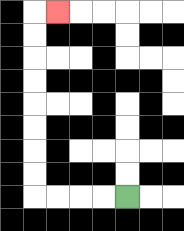{'start': '[5, 8]', 'end': '[2, 0]', 'path_directions': 'L,L,L,L,U,U,U,U,U,U,U,U,R', 'path_coordinates': '[[5, 8], [4, 8], [3, 8], [2, 8], [1, 8], [1, 7], [1, 6], [1, 5], [1, 4], [1, 3], [1, 2], [1, 1], [1, 0], [2, 0]]'}